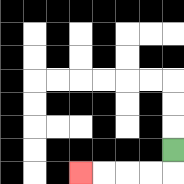{'start': '[7, 6]', 'end': '[3, 7]', 'path_directions': 'D,L,L,L,L', 'path_coordinates': '[[7, 6], [7, 7], [6, 7], [5, 7], [4, 7], [3, 7]]'}